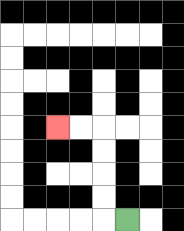{'start': '[5, 9]', 'end': '[2, 5]', 'path_directions': 'L,U,U,U,U,L,L', 'path_coordinates': '[[5, 9], [4, 9], [4, 8], [4, 7], [4, 6], [4, 5], [3, 5], [2, 5]]'}